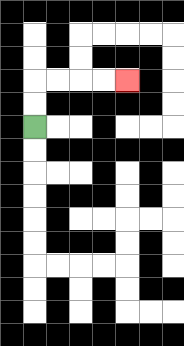{'start': '[1, 5]', 'end': '[5, 3]', 'path_directions': 'U,U,R,R,R,R', 'path_coordinates': '[[1, 5], [1, 4], [1, 3], [2, 3], [3, 3], [4, 3], [5, 3]]'}